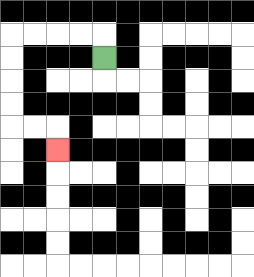{'start': '[4, 2]', 'end': '[2, 6]', 'path_directions': 'U,L,L,L,L,D,D,D,D,R,R,D', 'path_coordinates': '[[4, 2], [4, 1], [3, 1], [2, 1], [1, 1], [0, 1], [0, 2], [0, 3], [0, 4], [0, 5], [1, 5], [2, 5], [2, 6]]'}